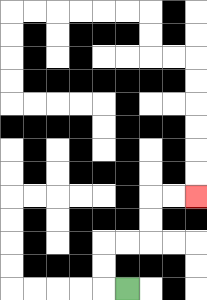{'start': '[5, 12]', 'end': '[8, 8]', 'path_directions': 'L,U,U,R,R,U,U,R,R', 'path_coordinates': '[[5, 12], [4, 12], [4, 11], [4, 10], [5, 10], [6, 10], [6, 9], [6, 8], [7, 8], [8, 8]]'}